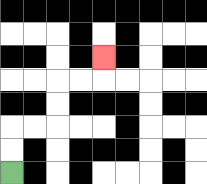{'start': '[0, 7]', 'end': '[4, 2]', 'path_directions': 'U,U,R,R,U,U,R,R,U', 'path_coordinates': '[[0, 7], [0, 6], [0, 5], [1, 5], [2, 5], [2, 4], [2, 3], [3, 3], [4, 3], [4, 2]]'}